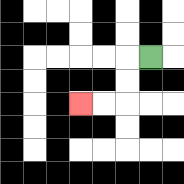{'start': '[6, 2]', 'end': '[3, 4]', 'path_directions': 'L,D,D,L,L', 'path_coordinates': '[[6, 2], [5, 2], [5, 3], [5, 4], [4, 4], [3, 4]]'}